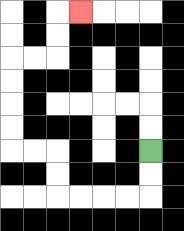{'start': '[6, 6]', 'end': '[3, 0]', 'path_directions': 'D,D,L,L,L,L,U,U,L,L,U,U,U,U,R,R,U,U,R', 'path_coordinates': '[[6, 6], [6, 7], [6, 8], [5, 8], [4, 8], [3, 8], [2, 8], [2, 7], [2, 6], [1, 6], [0, 6], [0, 5], [0, 4], [0, 3], [0, 2], [1, 2], [2, 2], [2, 1], [2, 0], [3, 0]]'}